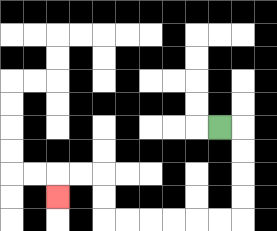{'start': '[9, 5]', 'end': '[2, 8]', 'path_directions': 'R,D,D,D,D,L,L,L,L,L,L,U,U,L,L,D', 'path_coordinates': '[[9, 5], [10, 5], [10, 6], [10, 7], [10, 8], [10, 9], [9, 9], [8, 9], [7, 9], [6, 9], [5, 9], [4, 9], [4, 8], [4, 7], [3, 7], [2, 7], [2, 8]]'}